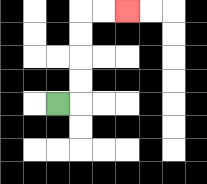{'start': '[2, 4]', 'end': '[5, 0]', 'path_directions': 'R,U,U,U,U,R,R', 'path_coordinates': '[[2, 4], [3, 4], [3, 3], [3, 2], [3, 1], [3, 0], [4, 0], [5, 0]]'}